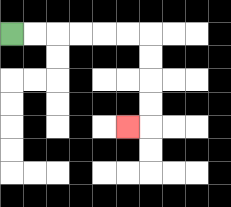{'start': '[0, 1]', 'end': '[5, 5]', 'path_directions': 'R,R,R,R,R,R,D,D,D,D,L', 'path_coordinates': '[[0, 1], [1, 1], [2, 1], [3, 1], [4, 1], [5, 1], [6, 1], [6, 2], [6, 3], [6, 4], [6, 5], [5, 5]]'}